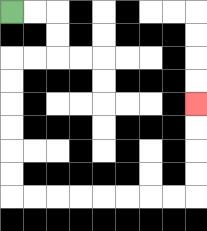{'start': '[0, 0]', 'end': '[8, 4]', 'path_directions': 'R,R,D,D,L,L,D,D,D,D,D,D,R,R,R,R,R,R,R,R,U,U,U,U', 'path_coordinates': '[[0, 0], [1, 0], [2, 0], [2, 1], [2, 2], [1, 2], [0, 2], [0, 3], [0, 4], [0, 5], [0, 6], [0, 7], [0, 8], [1, 8], [2, 8], [3, 8], [4, 8], [5, 8], [6, 8], [7, 8], [8, 8], [8, 7], [8, 6], [8, 5], [8, 4]]'}